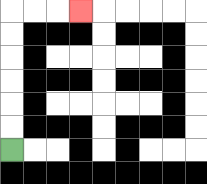{'start': '[0, 6]', 'end': '[3, 0]', 'path_directions': 'U,U,U,U,U,U,R,R,R', 'path_coordinates': '[[0, 6], [0, 5], [0, 4], [0, 3], [0, 2], [0, 1], [0, 0], [1, 0], [2, 0], [3, 0]]'}